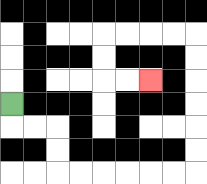{'start': '[0, 4]', 'end': '[6, 3]', 'path_directions': 'D,R,R,D,D,R,R,R,R,R,R,U,U,U,U,U,U,L,L,L,L,D,D,R,R', 'path_coordinates': '[[0, 4], [0, 5], [1, 5], [2, 5], [2, 6], [2, 7], [3, 7], [4, 7], [5, 7], [6, 7], [7, 7], [8, 7], [8, 6], [8, 5], [8, 4], [8, 3], [8, 2], [8, 1], [7, 1], [6, 1], [5, 1], [4, 1], [4, 2], [4, 3], [5, 3], [6, 3]]'}